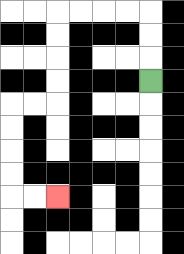{'start': '[6, 3]', 'end': '[2, 8]', 'path_directions': 'U,U,U,L,L,L,L,D,D,D,D,L,L,D,D,D,D,R,R', 'path_coordinates': '[[6, 3], [6, 2], [6, 1], [6, 0], [5, 0], [4, 0], [3, 0], [2, 0], [2, 1], [2, 2], [2, 3], [2, 4], [1, 4], [0, 4], [0, 5], [0, 6], [0, 7], [0, 8], [1, 8], [2, 8]]'}